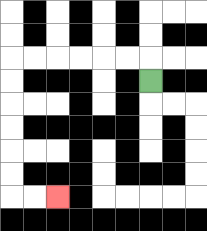{'start': '[6, 3]', 'end': '[2, 8]', 'path_directions': 'U,L,L,L,L,L,L,D,D,D,D,D,D,R,R', 'path_coordinates': '[[6, 3], [6, 2], [5, 2], [4, 2], [3, 2], [2, 2], [1, 2], [0, 2], [0, 3], [0, 4], [0, 5], [0, 6], [0, 7], [0, 8], [1, 8], [2, 8]]'}